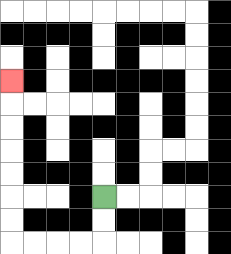{'start': '[4, 8]', 'end': '[0, 3]', 'path_directions': 'D,D,L,L,L,L,U,U,U,U,U,U,U', 'path_coordinates': '[[4, 8], [4, 9], [4, 10], [3, 10], [2, 10], [1, 10], [0, 10], [0, 9], [0, 8], [0, 7], [0, 6], [0, 5], [0, 4], [0, 3]]'}